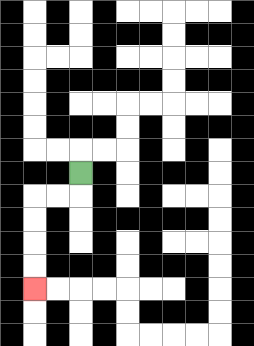{'start': '[3, 7]', 'end': '[1, 12]', 'path_directions': 'D,L,L,D,D,D,D', 'path_coordinates': '[[3, 7], [3, 8], [2, 8], [1, 8], [1, 9], [1, 10], [1, 11], [1, 12]]'}